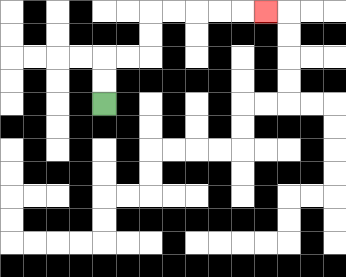{'start': '[4, 4]', 'end': '[11, 0]', 'path_directions': 'U,U,R,R,U,U,R,R,R,R,R', 'path_coordinates': '[[4, 4], [4, 3], [4, 2], [5, 2], [6, 2], [6, 1], [6, 0], [7, 0], [8, 0], [9, 0], [10, 0], [11, 0]]'}